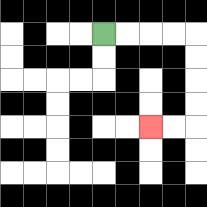{'start': '[4, 1]', 'end': '[6, 5]', 'path_directions': 'R,R,R,R,D,D,D,D,L,L', 'path_coordinates': '[[4, 1], [5, 1], [6, 1], [7, 1], [8, 1], [8, 2], [8, 3], [8, 4], [8, 5], [7, 5], [6, 5]]'}